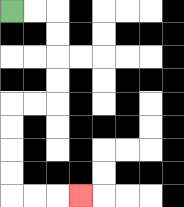{'start': '[0, 0]', 'end': '[3, 8]', 'path_directions': 'R,R,D,D,D,D,L,L,D,D,D,D,R,R,R', 'path_coordinates': '[[0, 0], [1, 0], [2, 0], [2, 1], [2, 2], [2, 3], [2, 4], [1, 4], [0, 4], [0, 5], [0, 6], [0, 7], [0, 8], [1, 8], [2, 8], [3, 8]]'}